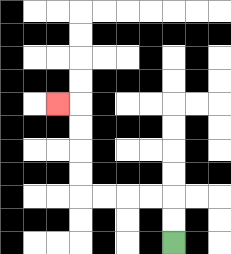{'start': '[7, 10]', 'end': '[2, 4]', 'path_directions': 'U,U,L,L,L,L,U,U,U,U,L', 'path_coordinates': '[[7, 10], [7, 9], [7, 8], [6, 8], [5, 8], [4, 8], [3, 8], [3, 7], [3, 6], [3, 5], [3, 4], [2, 4]]'}